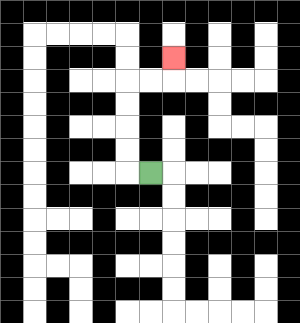{'start': '[6, 7]', 'end': '[7, 2]', 'path_directions': 'L,U,U,U,U,R,R,U', 'path_coordinates': '[[6, 7], [5, 7], [5, 6], [5, 5], [5, 4], [5, 3], [6, 3], [7, 3], [7, 2]]'}